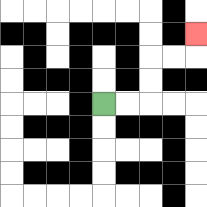{'start': '[4, 4]', 'end': '[8, 1]', 'path_directions': 'R,R,U,U,R,R,U', 'path_coordinates': '[[4, 4], [5, 4], [6, 4], [6, 3], [6, 2], [7, 2], [8, 2], [8, 1]]'}